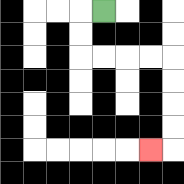{'start': '[4, 0]', 'end': '[6, 6]', 'path_directions': 'L,D,D,R,R,R,R,D,D,D,D,L', 'path_coordinates': '[[4, 0], [3, 0], [3, 1], [3, 2], [4, 2], [5, 2], [6, 2], [7, 2], [7, 3], [7, 4], [7, 5], [7, 6], [6, 6]]'}